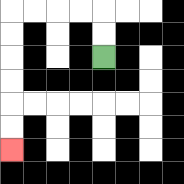{'start': '[4, 2]', 'end': '[0, 6]', 'path_directions': 'U,U,L,L,L,L,D,D,D,D,D,D', 'path_coordinates': '[[4, 2], [4, 1], [4, 0], [3, 0], [2, 0], [1, 0], [0, 0], [0, 1], [0, 2], [0, 3], [0, 4], [0, 5], [0, 6]]'}